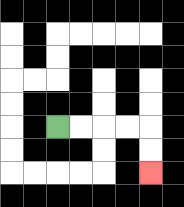{'start': '[2, 5]', 'end': '[6, 7]', 'path_directions': 'R,R,R,R,D,D', 'path_coordinates': '[[2, 5], [3, 5], [4, 5], [5, 5], [6, 5], [6, 6], [6, 7]]'}